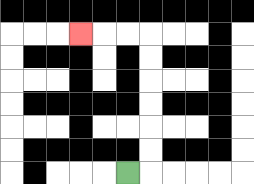{'start': '[5, 7]', 'end': '[3, 1]', 'path_directions': 'R,U,U,U,U,U,U,L,L,L', 'path_coordinates': '[[5, 7], [6, 7], [6, 6], [6, 5], [6, 4], [6, 3], [6, 2], [6, 1], [5, 1], [4, 1], [3, 1]]'}